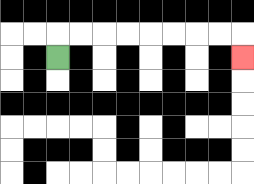{'start': '[2, 2]', 'end': '[10, 2]', 'path_directions': 'U,R,R,R,R,R,R,R,R,D', 'path_coordinates': '[[2, 2], [2, 1], [3, 1], [4, 1], [5, 1], [6, 1], [7, 1], [8, 1], [9, 1], [10, 1], [10, 2]]'}